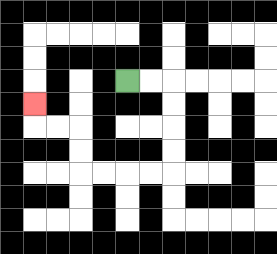{'start': '[5, 3]', 'end': '[1, 4]', 'path_directions': 'R,R,D,D,D,D,L,L,L,L,U,U,L,L,U', 'path_coordinates': '[[5, 3], [6, 3], [7, 3], [7, 4], [7, 5], [7, 6], [7, 7], [6, 7], [5, 7], [4, 7], [3, 7], [3, 6], [3, 5], [2, 5], [1, 5], [1, 4]]'}